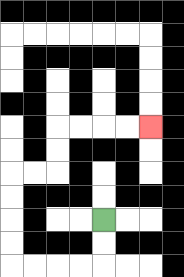{'start': '[4, 9]', 'end': '[6, 5]', 'path_directions': 'D,D,L,L,L,L,U,U,U,U,R,R,U,U,R,R,R,R', 'path_coordinates': '[[4, 9], [4, 10], [4, 11], [3, 11], [2, 11], [1, 11], [0, 11], [0, 10], [0, 9], [0, 8], [0, 7], [1, 7], [2, 7], [2, 6], [2, 5], [3, 5], [4, 5], [5, 5], [6, 5]]'}